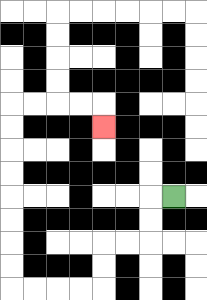{'start': '[7, 8]', 'end': '[4, 5]', 'path_directions': 'L,D,D,L,L,D,D,L,L,L,L,U,U,U,U,U,U,U,U,R,R,R,R,D', 'path_coordinates': '[[7, 8], [6, 8], [6, 9], [6, 10], [5, 10], [4, 10], [4, 11], [4, 12], [3, 12], [2, 12], [1, 12], [0, 12], [0, 11], [0, 10], [0, 9], [0, 8], [0, 7], [0, 6], [0, 5], [0, 4], [1, 4], [2, 4], [3, 4], [4, 4], [4, 5]]'}